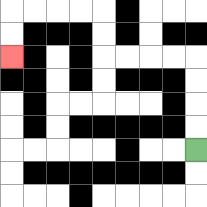{'start': '[8, 6]', 'end': '[0, 2]', 'path_directions': 'U,U,U,U,L,L,L,L,U,U,L,L,L,L,D,D', 'path_coordinates': '[[8, 6], [8, 5], [8, 4], [8, 3], [8, 2], [7, 2], [6, 2], [5, 2], [4, 2], [4, 1], [4, 0], [3, 0], [2, 0], [1, 0], [0, 0], [0, 1], [0, 2]]'}